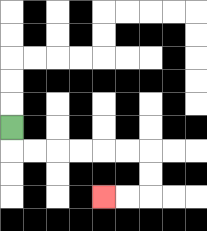{'start': '[0, 5]', 'end': '[4, 8]', 'path_directions': 'D,R,R,R,R,R,R,D,D,L,L', 'path_coordinates': '[[0, 5], [0, 6], [1, 6], [2, 6], [3, 6], [4, 6], [5, 6], [6, 6], [6, 7], [6, 8], [5, 8], [4, 8]]'}